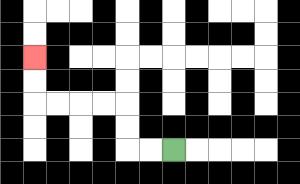{'start': '[7, 6]', 'end': '[1, 2]', 'path_directions': 'L,L,U,U,L,L,L,L,U,U', 'path_coordinates': '[[7, 6], [6, 6], [5, 6], [5, 5], [5, 4], [4, 4], [3, 4], [2, 4], [1, 4], [1, 3], [1, 2]]'}